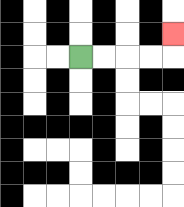{'start': '[3, 2]', 'end': '[7, 1]', 'path_directions': 'R,R,R,R,U', 'path_coordinates': '[[3, 2], [4, 2], [5, 2], [6, 2], [7, 2], [7, 1]]'}